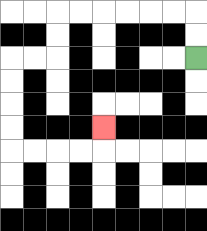{'start': '[8, 2]', 'end': '[4, 5]', 'path_directions': 'U,U,L,L,L,L,L,L,D,D,L,L,D,D,D,D,R,R,R,R,U', 'path_coordinates': '[[8, 2], [8, 1], [8, 0], [7, 0], [6, 0], [5, 0], [4, 0], [3, 0], [2, 0], [2, 1], [2, 2], [1, 2], [0, 2], [0, 3], [0, 4], [0, 5], [0, 6], [1, 6], [2, 6], [3, 6], [4, 6], [4, 5]]'}